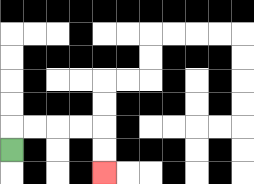{'start': '[0, 6]', 'end': '[4, 7]', 'path_directions': 'U,R,R,R,R,D,D', 'path_coordinates': '[[0, 6], [0, 5], [1, 5], [2, 5], [3, 5], [4, 5], [4, 6], [4, 7]]'}